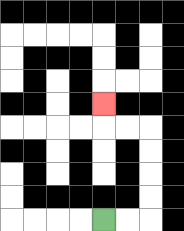{'start': '[4, 9]', 'end': '[4, 4]', 'path_directions': 'R,R,U,U,U,U,L,L,U', 'path_coordinates': '[[4, 9], [5, 9], [6, 9], [6, 8], [6, 7], [6, 6], [6, 5], [5, 5], [4, 5], [4, 4]]'}